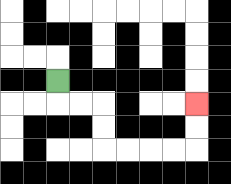{'start': '[2, 3]', 'end': '[8, 4]', 'path_directions': 'D,R,R,D,D,R,R,R,R,U,U', 'path_coordinates': '[[2, 3], [2, 4], [3, 4], [4, 4], [4, 5], [4, 6], [5, 6], [6, 6], [7, 6], [8, 6], [8, 5], [8, 4]]'}